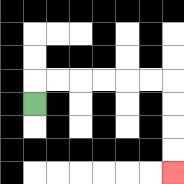{'start': '[1, 4]', 'end': '[7, 7]', 'path_directions': 'U,R,R,R,R,R,R,D,D,D,D', 'path_coordinates': '[[1, 4], [1, 3], [2, 3], [3, 3], [4, 3], [5, 3], [6, 3], [7, 3], [7, 4], [7, 5], [7, 6], [7, 7]]'}